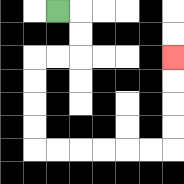{'start': '[2, 0]', 'end': '[7, 2]', 'path_directions': 'R,D,D,L,L,D,D,D,D,R,R,R,R,R,R,U,U,U,U', 'path_coordinates': '[[2, 0], [3, 0], [3, 1], [3, 2], [2, 2], [1, 2], [1, 3], [1, 4], [1, 5], [1, 6], [2, 6], [3, 6], [4, 6], [5, 6], [6, 6], [7, 6], [7, 5], [7, 4], [7, 3], [7, 2]]'}